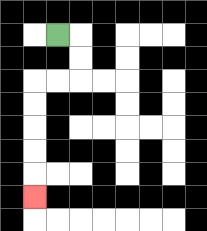{'start': '[2, 1]', 'end': '[1, 8]', 'path_directions': 'R,D,D,L,L,D,D,D,D,D', 'path_coordinates': '[[2, 1], [3, 1], [3, 2], [3, 3], [2, 3], [1, 3], [1, 4], [1, 5], [1, 6], [1, 7], [1, 8]]'}